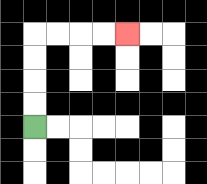{'start': '[1, 5]', 'end': '[5, 1]', 'path_directions': 'U,U,U,U,R,R,R,R', 'path_coordinates': '[[1, 5], [1, 4], [1, 3], [1, 2], [1, 1], [2, 1], [3, 1], [4, 1], [5, 1]]'}